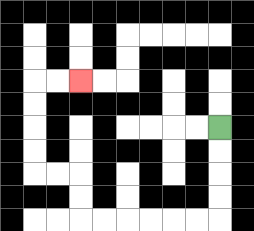{'start': '[9, 5]', 'end': '[3, 3]', 'path_directions': 'D,D,D,D,L,L,L,L,L,L,U,U,L,L,U,U,U,U,R,R', 'path_coordinates': '[[9, 5], [9, 6], [9, 7], [9, 8], [9, 9], [8, 9], [7, 9], [6, 9], [5, 9], [4, 9], [3, 9], [3, 8], [3, 7], [2, 7], [1, 7], [1, 6], [1, 5], [1, 4], [1, 3], [2, 3], [3, 3]]'}